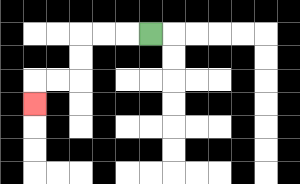{'start': '[6, 1]', 'end': '[1, 4]', 'path_directions': 'L,L,L,D,D,L,L,D', 'path_coordinates': '[[6, 1], [5, 1], [4, 1], [3, 1], [3, 2], [3, 3], [2, 3], [1, 3], [1, 4]]'}